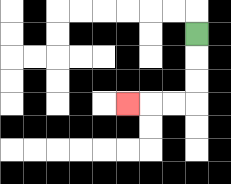{'start': '[8, 1]', 'end': '[5, 4]', 'path_directions': 'D,D,D,L,L,L', 'path_coordinates': '[[8, 1], [8, 2], [8, 3], [8, 4], [7, 4], [6, 4], [5, 4]]'}